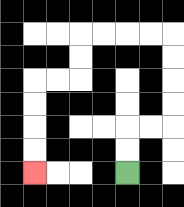{'start': '[5, 7]', 'end': '[1, 7]', 'path_directions': 'U,U,R,R,U,U,U,U,L,L,L,L,D,D,L,L,D,D,D,D', 'path_coordinates': '[[5, 7], [5, 6], [5, 5], [6, 5], [7, 5], [7, 4], [7, 3], [7, 2], [7, 1], [6, 1], [5, 1], [4, 1], [3, 1], [3, 2], [3, 3], [2, 3], [1, 3], [1, 4], [1, 5], [1, 6], [1, 7]]'}